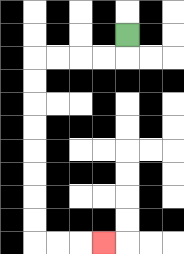{'start': '[5, 1]', 'end': '[4, 10]', 'path_directions': 'D,L,L,L,L,D,D,D,D,D,D,D,D,R,R,R', 'path_coordinates': '[[5, 1], [5, 2], [4, 2], [3, 2], [2, 2], [1, 2], [1, 3], [1, 4], [1, 5], [1, 6], [1, 7], [1, 8], [1, 9], [1, 10], [2, 10], [3, 10], [4, 10]]'}